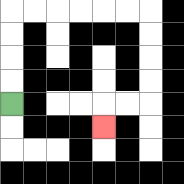{'start': '[0, 4]', 'end': '[4, 5]', 'path_directions': 'U,U,U,U,R,R,R,R,R,R,D,D,D,D,L,L,D', 'path_coordinates': '[[0, 4], [0, 3], [0, 2], [0, 1], [0, 0], [1, 0], [2, 0], [3, 0], [4, 0], [5, 0], [6, 0], [6, 1], [6, 2], [6, 3], [6, 4], [5, 4], [4, 4], [4, 5]]'}